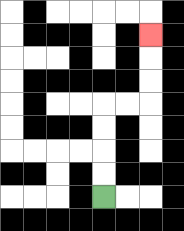{'start': '[4, 8]', 'end': '[6, 1]', 'path_directions': 'U,U,U,U,R,R,U,U,U', 'path_coordinates': '[[4, 8], [4, 7], [4, 6], [4, 5], [4, 4], [5, 4], [6, 4], [6, 3], [6, 2], [6, 1]]'}